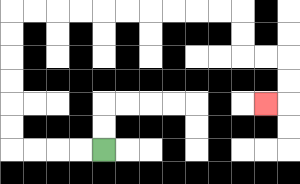{'start': '[4, 6]', 'end': '[11, 4]', 'path_directions': 'L,L,L,L,U,U,U,U,U,U,R,R,R,R,R,R,R,R,R,R,D,D,R,R,D,D,L', 'path_coordinates': '[[4, 6], [3, 6], [2, 6], [1, 6], [0, 6], [0, 5], [0, 4], [0, 3], [0, 2], [0, 1], [0, 0], [1, 0], [2, 0], [3, 0], [4, 0], [5, 0], [6, 0], [7, 0], [8, 0], [9, 0], [10, 0], [10, 1], [10, 2], [11, 2], [12, 2], [12, 3], [12, 4], [11, 4]]'}